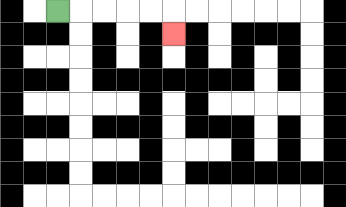{'start': '[2, 0]', 'end': '[7, 1]', 'path_directions': 'R,R,R,R,R,D', 'path_coordinates': '[[2, 0], [3, 0], [4, 0], [5, 0], [6, 0], [7, 0], [7, 1]]'}